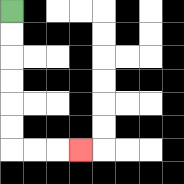{'start': '[0, 0]', 'end': '[3, 6]', 'path_directions': 'D,D,D,D,D,D,R,R,R', 'path_coordinates': '[[0, 0], [0, 1], [0, 2], [0, 3], [0, 4], [0, 5], [0, 6], [1, 6], [2, 6], [3, 6]]'}